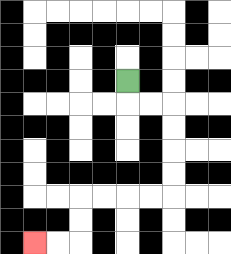{'start': '[5, 3]', 'end': '[1, 10]', 'path_directions': 'D,R,R,D,D,D,D,L,L,L,L,D,D,L,L', 'path_coordinates': '[[5, 3], [5, 4], [6, 4], [7, 4], [7, 5], [7, 6], [7, 7], [7, 8], [6, 8], [5, 8], [4, 8], [3, 8], [3, 9], [3, 10], [2, 10], [1, 10]]'}